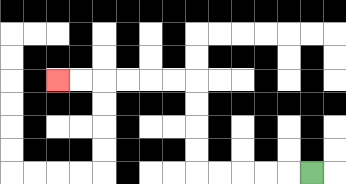{'start': '[13, 7]', 'end': '[2, 3]', 'path_directions': 'L,L,L,L,L,U,U,U,U,L,L,L,L,L,L', 'path_coordinates': '[[13, 7], [12, 7], [11, 7], [10, 7], [9, 7], [8, 7], [8, 6], [8, 5], [8, 4], [8, 3], [7, 3], [6, 3], [5, 3], [4, 3], [3, 3], [2, 3]]'}